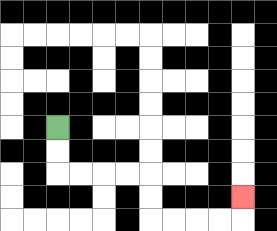{'start': '[2, 5]', 'end': '[10, 8]', 'path_directions': 'D,D,R,R,R,R,D,D,R,R,R,R,U', 'path_coordinates': '[[2, 5], [2, 6], [2, 7], [3, 7], [4, 7], [5, 7], [6, 7], [6, 8], [6, 9], [7, 9], [8, 9], [9, 9], [10, 9], [10, 8]]'}